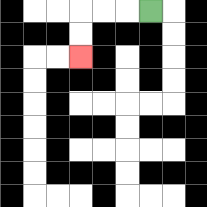{'start': '[6, 0]', 'end': '[3, 2]', 'path_directions': 'L,L,L,D,D', 'path_coordinates': '[[6, 0], [5, 0], [4, 0], [3, 0], [3, 1], [3, 2]]'}